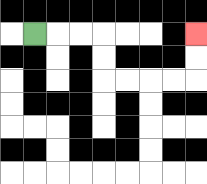{'start': '[1, 1]', 'end': '[8, 1]', 'path_directions': 'R,R,R,D,D,R,R,R,R,U,U', 'path_coordinates': '[[1, 1], [2, 1], [3, 1], [4, 1], [4, 2], [4, 3], [5, 3], [6, 3], [7, 3], [8, 3], [8, 2], [8, 1]]'}